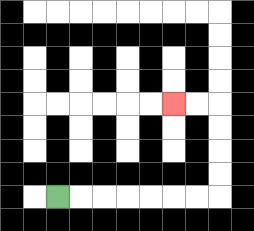{'start': '[2, 8]', 'end': '[7, 4]', 'path_directions': 'R,R,R,R,R,R,R,U,U,U,U,L,L', 'path_coordinates': '[[2, 8], [3, 8], [4, 8], [5, 8], [6, 8], [7, 8], [8, 8], [9, 8], [9, 7], [9, 6], [9, 5], [9, 4], [8, 4], [7, 4]]'}